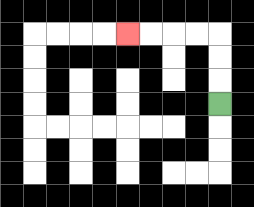{'start': '[9, 4]', 'end': '[5, 1]', 'path_directions': 'U,U,U,L,L,L,L', 'path_coordinates': '[[9, 4], [9, 3], [9, 2], [9, 1], [8, 1], [7, 1], [6, 1], [5, 1]]'}